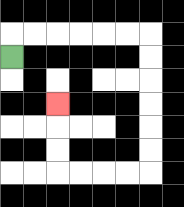{'start': '[0, 2]', 'end': '[2, 4]', 'path_directions': 'U,R,R,R,R,R,R,D,D,D,D,D,D,L,L,L,L,U,U,U', 'path_coordinates': '[[0, 2], [0, 1], [1, 1], [2, 1], [3, 1], [4, 1], [5, 1], [6, 1], [6, 2], [6, 3], [6, 4], [6, 5], [6, 6], [6, 7], [5, 7], [4, 7], [3, 7], [2, 7], [2, 6], [2, 5], [2, 4]]'}